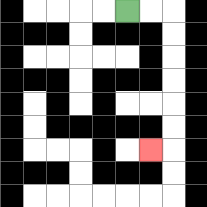{'start': '[5, 0]', 'end': '[6, 6]', 'path_directions': 'R,R,D,D,D,D,D,D,L', 'path_coordinates': '[[5, 0], [6, 0], [7, 0], [7, 1], [7, 2], [7, 3], [7, 4], [7, 5], [7, 6], [6, 6]]'}